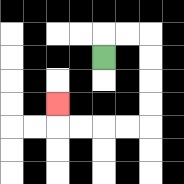{'start': '[4, 2]', 'end': '[2, 4]', 'path_directions': 'U,R,R,D,D,D,D,L,L,L,L,U', 'path_coordinates': '[[4, 2], [4, 1], [5, 1], [6, 1], [6, 2], [6, 3], [6, 4], [6, 5], [5, 5], [4, 5], [3, 5], [2, 5], [2, 4]]'}